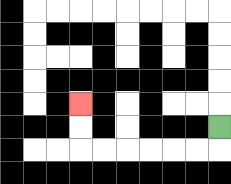{'start': '[9, 5]', 'end': '[3, 4]', 'path_directions': 'D,L,L,L,L,L,L,U,U', 'path_coordinates': '[[9, 5], [9, 6], [8, 6], [7, 6], [6, 6], [5, 6], [4, 6], [3, 6], [3, 5], [3, 4]]'}